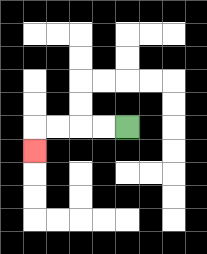{'start': '[5, 5]', 'end': '[1, 6]', 'path_directions': 'L,L,L,L,D', 'path_coordinates': '[[5, 5], [4, 5], [3, 5], [2, 5], [1, 5], [1, 6]]'}